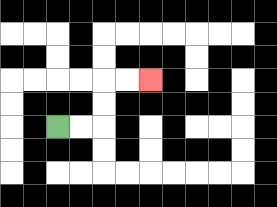{'start': '[2, 5]', 'end': '[6, 3]', 'path_directions': 'R,R,U,U,R,R', 'path_coordinates': '[[2, 5], [3, 5], [4, 5], [4, 4], [4, 3], [5, 3], [6, 3]]'}